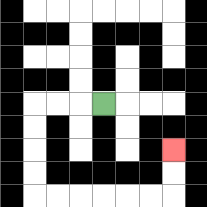{'start': '[4, 4]', 'end': '[7, 6]', 'path_directions': 'L,L,L,D,D,D,D,R,R,R,R,R,R,U,U', 'path_coordinates': '[[4, 4], [3, 4], [2, 4], [1, 4], [1, 5], [1, 6], [1, 7], [1, 8], [2, 8], [3, 8], [4, 8], [5, 8], [6, 8], [7, 8], [7, 7], [7, 6]]'}